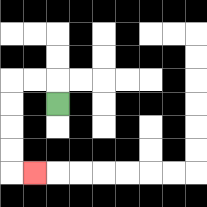{'start': '[2, 4]', 'end': '[1, 7]', 'path_directions': 'U,L,L,D,D,D,D,R', 'path_coordinates': '[[2, 4], [2, 3], [1, 3], [0, 3], [0, 4], [0, 5], [0, 6], [0, 7], [1, 7]]'}